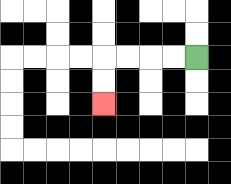{'start': '[8, 2]', 'end': '[4, 4]', 'path_directions': 'L,L,L,L,D,D', 'path_coordinates': '[[8, 2], [7, 2], [6, 2], [5, 2], [4, 2], [4, 3], [4, 4]]'}